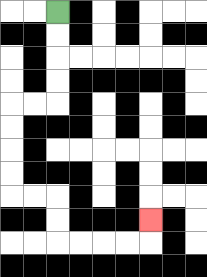{'start': '[2, 0]', 'end': '[6, 9]', 'path_directions': 'D,D,D,D,L,L,D,D,D,D,R,R,D,D,R,R,R,R,U', 'path_coordinates': '[[2, 0], [2, 1], [2, 2], [2, 3], [2, 4], [1, 4], [0, 4], [0, 5], [0, 6], [0, 7], [0, 8], [1, 8], [2, 8], [2, 9], [2, 10], [3, 10], [4, 10], [5, 10], [6, 10], [6, 9]]'}